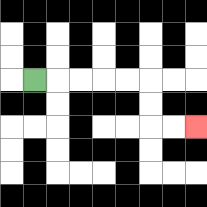{'start': '[1, 3]', 'end': '[8, 5]', 'path_directions': 'R,R,R,R,R,D,D,R,R', 'path_coordinates': '[[1, 3], [2, 3], [3, 3], [4, 3], [5, 3], [6, 3], [6, 4], [6, 5], [7, 5], [8, 5]]'}